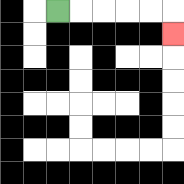{'start': '[2, 0]', 'end': '[7, 1]', 'path_directions': 'R,R,R,R,R,D', 'path_coordinates': '[[2, 0], [3, 0], [4, 0], [5, 0], [6, 0], [7, 0], [7, 1]]'}